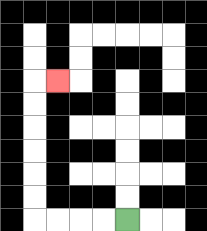{'start': '[5, 9]', 'end': '[2, 3]', 'path_directions': 'L,L,L,L,U,U,U,U,U,U,R', 'path_coordinates': '[[5, 9], [4, 9], [3, 9], [2, 9], [1, 9], [1, 8], [1, 7], [1, 6], [1, 5], [1, 4], [1, 3], [2, 3]]'}